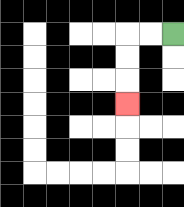{'start': '[7, 1]', 'end': '[5, 4]', 'path_directions': 'L,L,D,D,D', 'path_coordinates': '[[7, 1], [6, 1], [5, 1], [5, 2], [5, 3], [5, 4]]'}